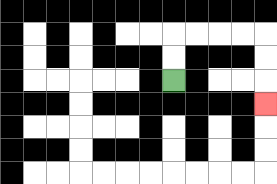{'start': '[7, 3]', 'end': '[11, 4]', 'path_directions': 'U,U,R,R,R,R,D,D,D', 'path_coordinates': '[[7, 3], [7, 2], [7, 1], [8, 1], [9, 1], [10, 1], [11, 1], [11, 2], [11, 3], [11, 4]]'}